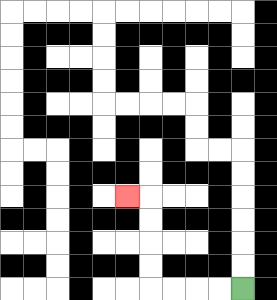{'start': '[10, 12]', 'end': '[5, 8]', 'path_directions': 'L,L,L,L,U,U,U,U,L', 'path_coordinates': '[[10, 12], [9, 12], [8, 12], [7, 12], [6, 12], [6, 11], [6, 10], [6, 9], [6, 8], [5, 8]]'}